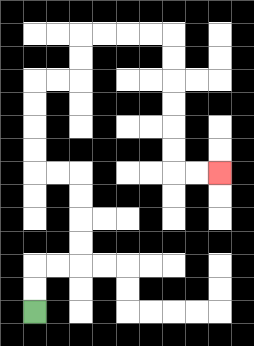{'start': '[1, 13]', 'end': '[9, 7]', 'path_directions': 'U,U,R,R,U,U,U,U,L,L,U,U,U,U,R,R,U,U,R,R,R,R,D,D,D,D,D,D,R,R', 'path_coordinates': '[[1, 13], [1, 12], [1, 11], [2, 11], [3, 11], [3, 10], [3, 9], [3, 8], [3, 7], [2, 7], [1, 7], [1, 6], [1, 5], [1, 4], [1, 3], [2, 3], [3, 3], [3, 2], [3, 1], [4, 1], [5, 1], [6, 1], [7, 1], [7, 2], [7, 3], [7, 4], [7, 5], [7, 6], [7, 7], [8, 7], [9, 7]]'}